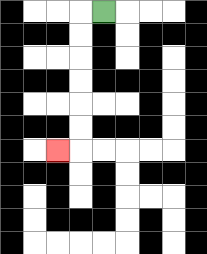{'start': '[4, 0]', 'end': '[2, 6]', 'path_directions': 'L,D,D,D,D,D,D,L', 'path_coordinates': '[[4, 0], [3, 0], [3, 1], [3, 2], [3, 3], [3, 4], [3, 5], [3, 6], [2, 6]]'}